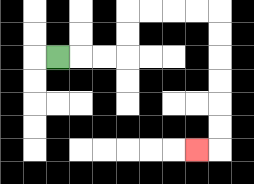{'start': '[2, 2]', 'end': '[8, 6]', 'path_directions': 'R,R,R,U,U,R,R,R,R,D,D,D,D,D,D,L', 'path_coordinates': '[[2, 2], [3, 2], [4, 2], [5, 2], [5, 1], [5, 0], [6, 0], [7, 0], [8, 0], [9, 0], [9, 1], [9, 2], [9, 3], [9, 4], [9, 5], [9, 6], [8, 6]]'}